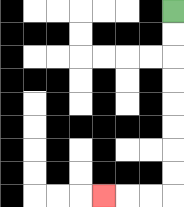{'start': '[7, 0]', 'end': '[4, 8]', 'path_directions': 'D,D,D,D,D,D,D,D,L,L,L', 'path_coordinates': '[[7, 0], [7, 1], [7, 2], [7, 3], [7, 4], [7, 5], [7, 6], [7, 7], [7, 8], [6, 8], [5, 8], [4, 8]]'}